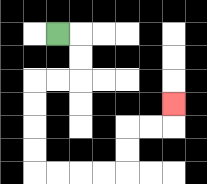{'start': '[2, 1]', 'end': '[7, 4]', 'path_directions': 'R,D,D,L,L,D,D,D,D,R,R,R,R,U,U,R,R,U', 'path_coordinates': '[[2, 1], [3, 1], [3, 2], [3, 3], [2, 3], [1, 3], [1, 4], [1, 5], [1, 6], [1, 7], [2, 7], [3, 7], [4, 7], [5, 7], [5, 6], [5, 5], [6, 5], [7, 5], [7, 4]]'}